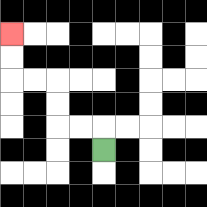{'start': '[4, 6]', 'end': '[0, 1]', 'path_directions': 'U,L,L,U,U,L,L,U,U', 'path_coordinates': '[[4, 6], [4, 5], [3, 5], [2, 5], [2, 4], [2, 3], [1, 3], [0, 3], [0, 2], [0, 1]]'}